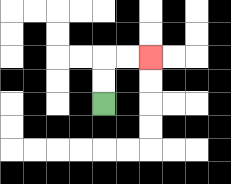{'start': '[4, 4]', 'end': '[6, 2]', 'path_directions': 'U,U,R,R', 'path_coordinates': '[[4, 4], [4, 3], [4, 2], [5, 2], [6, 2]]'}